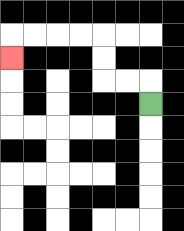{'start': '[6, 4]', 'end': '[0, 2]', 'path_directions': 'U,L,L,U,U,L,L,L,L,D', 'path_coordinates': '[[6, 4], [6, 3], [5, 3], [4, 3], [4, 2], [4, 1], [3, 1], [2, 1], [1, 1], [0, 1], [0, 2]]'}